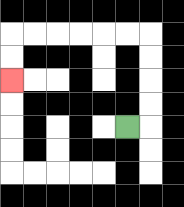{'start': '[5, 5]', 'end': '[0, 3]', 'path_directions': 'R,U,U,U,U,L,L,L,L,L,L,D,D', 'path_coordinates': '[[5, 5], [6, 5], [6, 4], [6, 3], [6, 2], [6, 1], [5, 1], [4, 1], [3, 1], [2, 1], [1, 1], [0, 1], [0, 2], [0, 3]]'}